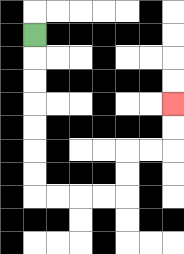{'start': '[1, 1]', 'end': '[7, 4]', 'path_directions': 'D,D,D,D,D,D,D,R,R,R,R,U,U,R,R,U,U', 'path_coordinates': '[[1, 1], [1, 2], [1, 3], [1, 4], [1, 5], [1, 6], [1, 7], [1, 8], [2, 8], [3, 8], [4, 8], [5, 8], [5, 7], [5, 6], [6, 6], [7, 6], [7, 5], [7, 4]]'}